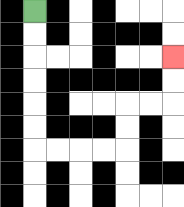{'start': '[1, 0]', 'end': '[7, 2]', 'path_directions': 'D,D,D,D,D,D,R,R,R,R,U,U,R,R,U,U', 'path_coordinates': '[[1, 0], [1, 1], [1, 2], [1, 3], [1, 4], [1, 5], [1, 6], [2, 6], [3, 6], [4, 6], [5, 6], [5, 5], [5, 4], [6, 4], [7, 4], [7, 3], [7, 2]]'}